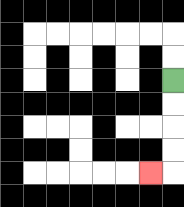{'start': '[7, 3]', 'end': '[6, 7]', 'path_directions': 'D,D,D,D,L', 'path_coordinates': '[[7, 3], [7, 4], [7, 5], [7, 6], [7, 7], [6, 7]]'}